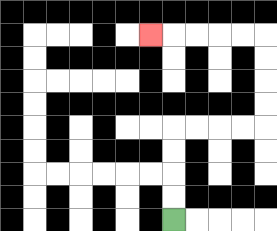{'start': '[7, 9]', 'end': '[6, 1]', 'path_directions': 'U,U,U,U,R,R,R,R,U,U,U,U,L,L,L,L,L', 'path_coordinates': '[[7, 9], [7, 8], [7, 7], [7, 6], [7, 5], [8, 5], [9, 5], [10, 5], [11, 5], [11, 4], [11, 3], [11, 2], [11, 1], [10, 1], [9, 1], [8, 1], [7, 1], [6, 1]]'}